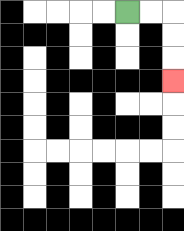{'start': '[5, 0]', 'end': '[7, 3]', 'path_directions': 'R,R,D,D,D', 'path_coordinates': '[[5, 0], [6, 0], [7, 0], [7, 1], [7, 2], [7, 3]]'}